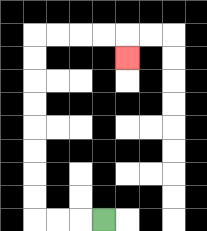{'start': '[4, 9]', 'end': '[5, 2]', 'path_directions': 'L,L,L,U,U,U,U,U,U,U,U,R,R,R,R,D', 'path_coordinates': '[[4, 9], [3, 9], [2, 9], [1, 9], [1, 8], [1, 7], [1, 6], [1, 5], [1, 4], [1, 3], [1, 2], [1, 1], [2, 1], [3, 1], [4, 1], [5, 1], [5, 2]]'}